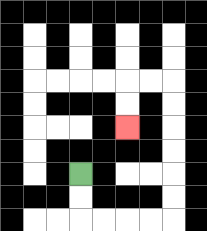{'start': '[3, 7]', 'end': '[5, 5]', 'path_directions': 'D,D,R,R,R,R,U,U,U,U,U,U,L,L,D,D', 'path_coordinates': '[[3, 7], [3, 8], [3, 9], [4, 9], [5, 9], [6, 9], [7, 9], [7, 8], [7, 7], [7, 6], [7, 5], [7, 4], [7, 3], [6, 3], [5, 3], [5, 4], [5, 5]]'}